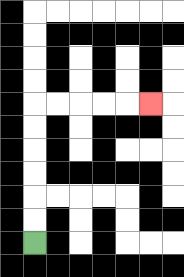{'start': '[1, 10]', 'end': '[6, 4]', 'path_directions': 'U,U,U,U,U,U,R,R,R,R,R', 'path_coordinates': '[[1, 10], [1, 9], [1, 8], [1, 7], [1, 6], [1, 5], [1, 4], [2, 4], [3, 4], [4, 4], [5, 4], [6, 4]]'}